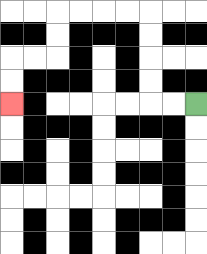{'start': '[8, 4]', 'end': '[0, 4]', 'path_directions': 'L,L,U,U,U,U,L,L,L,L,D,D,L,L,D,D', 'path_coordinates': '[[8, 4], [7, 4], [6, 4], [6, 3], [6, 2], [6, 1], [6, 0], [5, 0], [4, 0], [3, 0], [2, 0], [2, 1], [2, 2], [1, 2], [0, 2], [0, 3], [0, 4]]'}